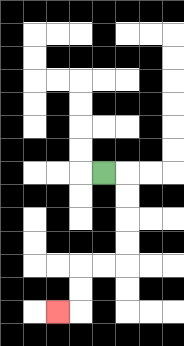{'start': '[4, 7]', 'end': '[2, 13]', 'path_directions': 'R,D,D,D,D,L,L,D,D,L', 'path_coordinates': '[[4, 7], [5, 7], [5, 8], [5, 9], [5, 10], [5, 11], [4, 11], [3, 11], [3, 12], [3, 13], [2, 13]]'}